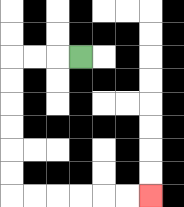{'start': '[3, 2]', 'end': '[6, 8]', 'path_directions': 'L,L,L,D,D,D,D,D,D,R,R,R,R,R,R', 'path_coordinates': '[[3, 2], [2, 2], [1, 2], [0, 2], [0, 3], [0, 4], [0, 5], [0, 6], [0, 7], [0, 8], [1, 8], [2, 8], [3, 8], [4, 8], [5, 8], [6, 8]]'}